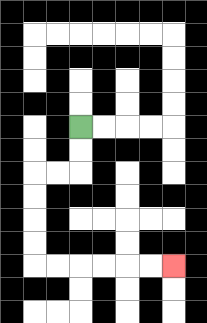{'start': '[3, 5]', 'end': '[7, 11]', 'path_directions': 'D,D,L,L,D,D,D,D,R,R,R,R,R,R', 'path_coordinates': '[[3, 5], [3, 6], [3, 7], [2, 7], [1, 7], [1, 8], [1, 9], [1, 10], [1, 11], [2, 11], [3, 11], [4, 11], [5, 11], [6, 11], [7, 11]]'}